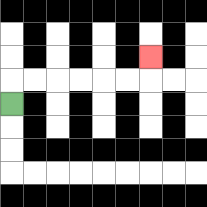{'start': '[0, 4]', 'end': '[6, 2]', 'path_directions': 'U,R,R,R,R,R,R,U', 'path_coordinates': '[[0, 4], [0, 3], [1, 3], [2, 3], [3, 3], [4, 3], [5, 3], [6, 3], [6, 2]]'}